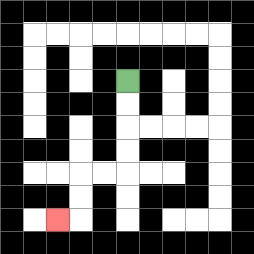{'start': '[5, 3]', 'end': '[2, 9]', 'path_directions': 'D,D,D,D,L,L,D,D,L', 'path_coordinates': '[[5, 3], [5, 4], [5, 5], [5, 6], [5, 7], [4, 7], [3, 7], [3, 8], [3, 9], [2, 9]]'}